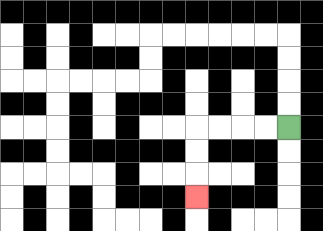{'start': '[12, 5]', 'end': '[8, 8]', 'path_directions': 'L,L,L,L,D,D,D', 'path_coordinates': '[[12, 5], [11, 5], [10, 5], [9, 5], [8, 5], [8, 6], [8, 7], [8, 8]]'}